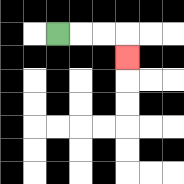{'start': '[2, 1]', 'end': '[5, 2]', 'path_directions': 'R,R,R,D', 'path_coordinates': '[[2, 1], [3, 1], [4, 1], [5, 1], [5, 2]]'}